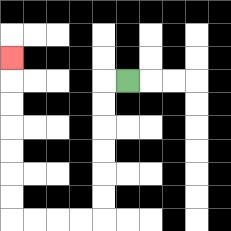{'start': '[5, 3]', 'end': '[0, 2]', 'path_directions': 'L,D,D,D,D,D,D,L,L,L,L,U,U,U,U,U,U,U', 'path_coordinates': '[[5, 3], [4, 3], [4, 4], [4, 5], [4, 6], [4, 7], [4, 8], [4, 9], [3, 9], [2, 9], [1, 9], [0, 9], [0, 8], [0, 7], [0, 6], [0, 5], [0, 4], [0, 3], [0, 2]]'}